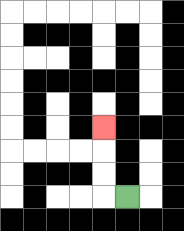{'start': '[5, 8]', 'end': '[4, 5]', 'path_directions': 'L,U,U,U', 'path_coordinates': '[[5, 8], [4, 8], [4, 7], [4, 6], [4, 5]]'}